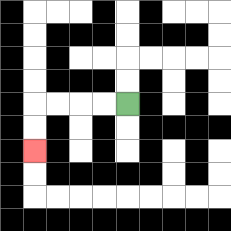{'start': '[5, 4]', 'end': '[1, 6]', 'path_directions': 'L,L,L,L,D,D', 'path_coordinates': '[[5, 4], [4, 4], [3, 4], [2, 4], [1, 4], [1, 5], [1, 6]]'}